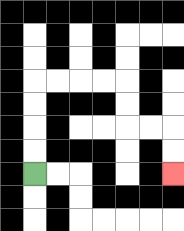{'start': '[1, 7]', 'end': '[7, 7]', 'path_directions': 'U,U,U,U,R,R,R,R,D,D,R,R,D,D', 'path_coordinates': '[[1, 7], [1, 6], [1, 5], [1, 4], [1, 3], [2, 3], [3, 3], [4, 3], [5, 3], [5, 4], [5, 5], [6, 5], [7, 5], [7, 6], [7, 7]]'}